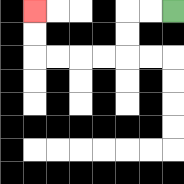{'start': '[7, 0]', 'end': '[1, 0]', 'path_directions': 'L,L,D,D,L,L,L,L,U,U', 'path_coordinates': '[[7, 0], [6, 0], [5, 0], [5, 1], [5, 2], [4, 2], [3, 2], [2, 2], [1, 2], [1, 1], [1, 0]]'}